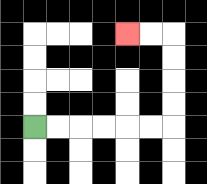{'start': '[1, 5]', 'end': '[5, 1]', 'path_directions': 'R,R,R,R,R,R,U,U,U,U,L,L', 'path_coordinates': '[[1, 5], [2, 5], [3, 5], [4, 5], [5, 5], [6, 5], [7, 5], [7, 4], [7, 3], [7, 2], [7, 1], [6, 1], [5, 1]]'}